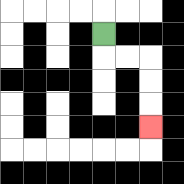{'start': '[4, 1]', 'end': '[6, 5]', 'path_directions': 'D,R,R,D,D,D', 'path_coordinates': '[[4, 1], [4, 2], [5, 2], [6, 2], [6, 3], [6, 4], [6, 5]]'}